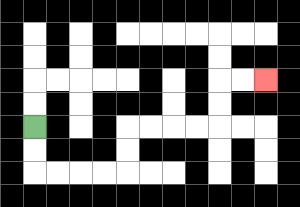{'start': '[1, 5]', 'end': '[11, 3]', 'path_directions': 'D,D,R,R,R,R,U,U,R,R,R,R,U,U,R,R', 'path_coordinates': '[[1, 5], [1, 6], [1, 7], [2, 7], [3, 7], [4, 7], [5, 7], [5, 6], [5, 5], [6, 5], [7, 5], [8, 5], [9, 5], [9, 4], [9, 3], [10, 3], [11, 3]]'}